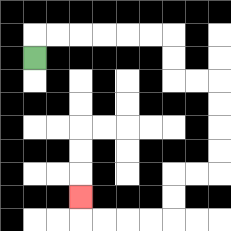{'start': '[1, 2]', 'end': '[3, 8]', 'path_directions': 'U,R,R,R,R,R,R,D,D,R,R,D,D,D,D,L,L,D,D,L,L,L,L,U', 'path_coordinates': '[[1, 2], [1, 1], [2, 1], [3, 1], [4, 1], [5, 1], [6, 1], [7, 1], [7, 2], [7, 3], [8, 3], [9, 3], [9, 4], [9, 5], [9, 6], [9, 7], [8, 7], [7, 7], [7, 8], [7, 9], [6, 9], [5, 9], [4, 9], [3, 9], [3, 8]]'}